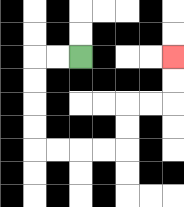{'start': '[3, 2]', 'end': '[7, 2]', 'path_directions': 'L,L,D,D,D,D,R,R,R,R,U,U,R,R,U,U', 'path_coordinates': '[[3, 2], [2, 2], [1, 2], [1, 3], [1, 4], [1, 5], [1, 6], [2, 6], [3, 6], [4, 6], [5, 6], [5, 5], [5, 4], [6, 4], [7, 4], [7, 3], [7, 2]]'}